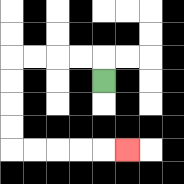{'start': '[4, 3]', 'end': '[5, 6]', 'path_directions': 'U,L,L,L,L,D,D,D,D,R,R,R,R,R', 'path_coordinates': '[[4, 3], [4, 2], [3, 2], [2, 2], [1, 2], [0, 2], [0, 3], [0, 4], [0, 5], [0, 6], [1, 6], [2, 6], [3, 6], [4, 6], [5, 6]]'}